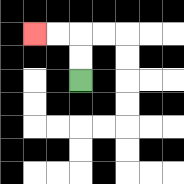{'start': '[3, 3]', 'end': '[1, 1]', 'path_directions': 'U,U,L,L', 'path_coordinates': '[[3, 3], [3, 2], [3, 1], [2, 1], [1, 1]]'}